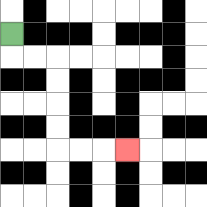{'start': '[0, 1]', 'end': '[5, 6]', 'path_directions': 'D,R,R,D,D,D,D,R,R,R', 'path_coordinates': '[[0, 1], [0, 2], [1, 2], [2, 2], [2, 3], [2, 4], [2, 5], [2, 6], [3, 6], [4, 6], [5, 6]]'}